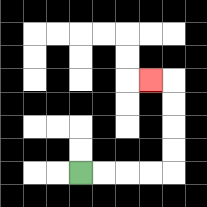{'start': '[3, 7]', 'end': '[6, 3]', 'path_directions': 'R,R,R,R,U,U,U,U,L', 'path_coordinates': '[[3, 7], [4, 7], [5, 7], [6, 7], [7, 7], [7, 6], [7, 5], [7, 4], [7, 3], [6, 3]]'}